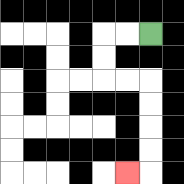{'start': '[6, 1]', 'end': '[5, 7]', 'path_directions': 'L,L,D,D,R,R,D,D,D,D,L', 'path_coordinates': '[[6, 1], [5, 1], [4, 1], [4, 2], [4, 3], [5, 3], [6, 3], [6, 4], [6, 5], [6, 6], [6, 7], [5, 7]]'}